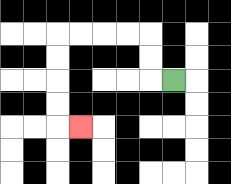{'start': '[7, 3]', 'end': '[3, 5]', 'path_directions': 'L,U,U,L,L,L,L,D,D,D,D,R', 'path_coordinates': '[[7, 3], [6, 3], [6, 2], [6, 1], [5, 1], [4, 1], [3, 1], [2, 1], [2, 2], [2, 3], [2, 4], [2, 5], [3, 5]]'}